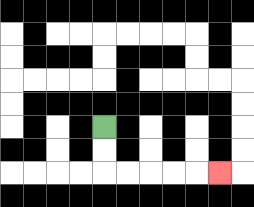{'start': '[4, 5]', 'end': '[9, 7]', 'path_directions': 'D,D,R,R,R,R,R', 'path_coordinates': '[[4, 5], [4, 6], [4, 7], [5, 7], [6, 7], [7, 7], [8, 7], [9, 7]]'}